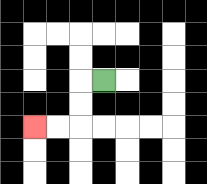{'start': '[4, 3]', 'end': '[1, 5]', 'path_directions': 'L,D,D,L,L', 'path_coordinates': '[[4, 3], [3, 3], [3, 4], [3, 5], [2, 5], [1, 5]]'}